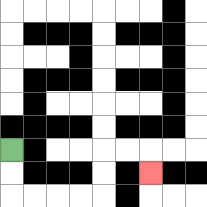{'start': '[0, 6]', 'end': '[6, 7]', 'path_directions': 'D,D,R,R,R,R,U,U,R,R,D', 'path_coordinates': '[[0, 6], [0, 7], [0, 8], [1, 8], [2, 8], [3, 8], [4, 8], [4, 7], [4, 6], [5, 6], [6, 6], [6, 7]]'}